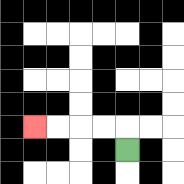{'start': '[5, 6]', 'end': '[1, 5]', 'path_directions': 'U,L,L,L,L', 'path_coordinates': '[[5, 6], [5, 5], [4, 5], [3, 5], [2, 5], [1, 5]]'}